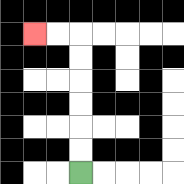{'start': '[3, 7]', 'end': '[1, 1]', 'path_directions': 'U,U,U,U,U,U,L,L', 'path_coordinates': '[[3, 7], [3, 6], [3, 5], [3, 4], [3, 3], [3, 2], [3, 1], [2, 1], [1, 1]]'}